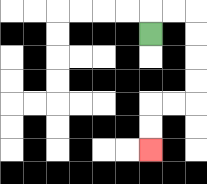{'start': '[6, 1]', 'end': '[6, 6]', 'path_directions': 'U,R,R,D,D,D,D,L,L,D,D', 'path_coordinates': '[[6, 1], [6, 0], [7, 0], [8, 0], [8, 1], [8, 2], [8, 3], [8, 4], [7, 4], [6, 4], [6, 5], [6, 6]]'}